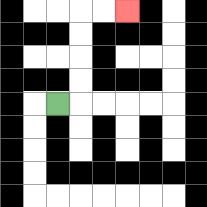{'start': '[2, 4]', 'end': '[5, 0]', 'path_directions': 'R,U,U,U,U,R,R', 'path_coordinates': '[[2, 4], [3, 4], [3, 3], [3, 2], [3, 1], [3, 0], [4, 0], [5, 0]]'}